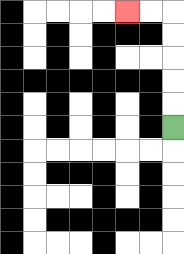{'start': '[7, 5]', 'end': '[5, 0]', 'path_directions': 'U,U,U,U,U,L,L', 'path_coordinates': '[[7, 5], [7, 4], [7, 3], [7, 2], [7, 1], [7, 0], [6, 0], [5, 0]]'}